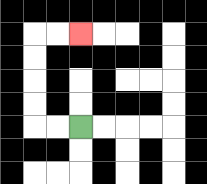{'start': '[3, 5]', 'end': '[3, 1]', 'path_directions': 'L,L,U,U,U,U,R,R', 'path_coordinates': '[[3, 5], [2, 5], [1, 5], [1, 4], [1, 3], [1, 2], [1, 1], [2, 1], [3, 1]]'}